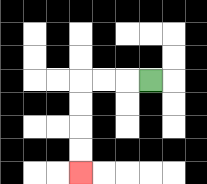{'start': '[6, 3]', 'end': '[3, 7]', 'path_directions': 'L,L,L,D,D,D,D', 'path_coordinates': '[[6, 3], [5, 3], [4, 3], [3, 3], [3, 4], [3, 5], [3, 6], [3, 7]]'}